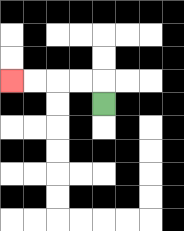{'start': '[4, 4]', 'end': '[0, 3]', 'path_directions': 'U,L,L,L,L', 'path_coordinates': '[[4, 4], [4, 3], [3, 3], [2, 3], [1, 3], [0, 3]]'}